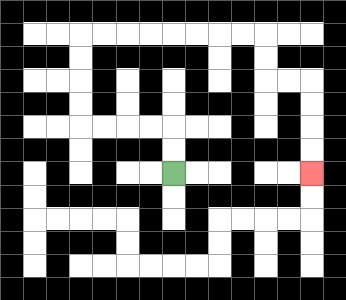{'start': '[7, 7]', 'end': '[13, 7]', 'path_directions': 'U,U,L,L,L,L,U,U,U,U,R,R,R,R,R,R,R,R,D,D,R,R,D,D,D,D', 'path_coordinates': '[[7, 7], [7, 6], [7, 5], [6, 5], [5, 5], [4, 5], [3, 5], [3, 4], [3, 3], [3, 2], [3, 1], [4, 1], [5, 1], [6, 1], [7, 1], [8, 1], [9, 1], [10, 1], [11, 1], [11, 2], [11, 3], [12, 3], [13, 3], [13, 4], [13, 5], [13, 6], [13, 7]]'}